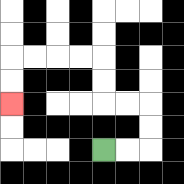{'start': '[4, 6]', 'end': '[0, 4]', 'path_directions': 'R,R,U,U,L,L,U,U,L,L,L,L,D,D', 'path_coordinates': '[[4, 6], [5, 6], [6, 6], [6, 5], [6, 4], [5, 4], [4, 4], [4, 3], [4, 2], [3, 2], [2, 2], [1, 2], [0, 2], [0, 3], [0, 4]]'}